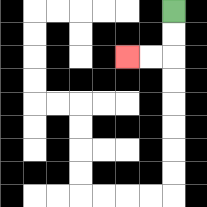{'start': '[7, 0]', 'end': '[5, 2]', 'path_directions': 'D,D,L,L', 'path_coordinates': '[[7, 0], [7, 1], [7, 2], [6, 2], [5, 2]]'}